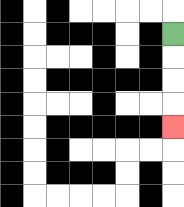{'start': '[7, 1]', 'end': '[7, 5]', 'path_directions': 'D,D,D,D', 'path_coordinates': '[[7, 1], [7, 2], [7, 3], [7, 4], [7, 5]]'}